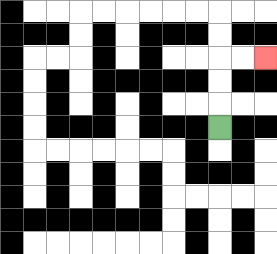{'start': '[9, 5]', 'end': '[11, 2]', 'path_directions': 'U,U,U,R,R', 'path_coordinates': '[[9, 5], [9, 4], [9, 3], [9, 2], [10, 2], [11, 2]]'}